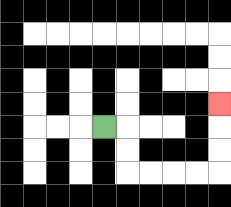{'start': '[4, 5]', 'end': '[9, 4]', 'path_directions': 'R,D,D,R,R,R,R,U,U,U', 'path_coordinates': '[[4, 5], [5, 5], [5, 6], [5, 7], [6, 7], [7, 7], [8, 7], [9, 7], [9, 6], [9, 5], [9, 4]]'}